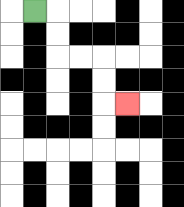{'start': '[1, 0]', 'end': '[5, 4]', 'path_directions': 'R,D,D,R,R,D,D,R', 'path_coordinates': '[[1, 0], [2, 0], [2, 1], [2, 2], [3, 2], [4, 2], [4, 3], [4, 4], [5, 4]]'}